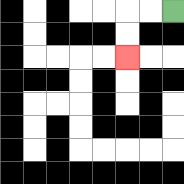{'start': '[7, 0]', 'end': '[5, 2]', 'path_directions': 'L,L,D,D', 'path_coordinates': '[[7, 0], [6, 0], [5, 0], [5, 1], [5, 2]]'}